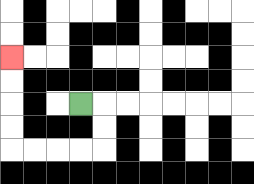{'start': '[3, 4]', 'end': '[0, 2]', 'path_directions': 'R,D,D,L,L,L,L,U,U,U,U', 'path_coordinates': '[[3, 4], [4, 4], [4, 5], [4, 6], [3, 6], [2, 6], [1, 6], [0, 6], [0, 5], [0, 4], [0, 3], [0, 2]]'}